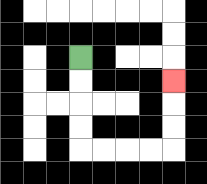{'start': '[3, 2]', 'end': '[7, 3]', 'path_directions': 'D,D,D,D,R,R,R,R,U,U,U', 'path_coordinates': '[[3, 2], [3, 3], [3, 4], [3, 5], [3, 6], [4, 6], [5, 6], [6, 6], [7, 6], [7, 5], [7, 4], [7, 3]]'}